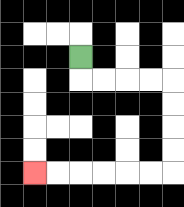{'start': '[3, 2]', 'end': '[1, 7]', 'path_directions': 'D,R,R,R,R,D,D,D,D,L,L,L,L,L,L', 'path_coordinates': '[[3, 2], [3, 3], [4, 3], [5, 3], [6, 3], [7, 3], [7, 4], [7, 5], [7, 6], [7, 7], [6, 7], [5, 7], [4, 7], [3, 7], [2, 7], [1, 7]]'}